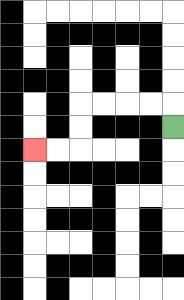{'start': '[7, 5]', 'end': '[1, 6]', 'path_directions': 'U,L,L,L,L,D,D,L,L', 'path_coordinates': '[[7, 5], [7, 4], [6, 4], [5, 4], [4, 4], [3, 4], [3, 5], [3, 6], [2, 6], [1, 6]]'}